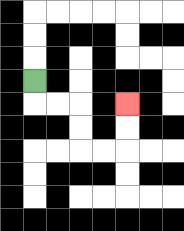{'start': '[1, 3]', 'end': '[5, 4]', 'path_directions': 'D,R,R,D,D,R,R,U,U', 'path_coordinates': '[[1, 3], [1, 4], [2, 4], [3, 4], [3, 5], [3, 6], [4, 6], [5, 6], [5, 5], [5, 4]]'}